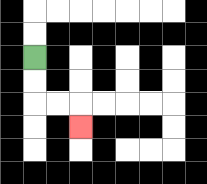{'start': '[1, 2]', 'end': '[3, 5]', 'path_directions': 'D,D,R,R,D', 'path_coordinates': '[[1, 2], [1, 3], [1, 4], [2, 4], [3, 4], [3, 5]]'}